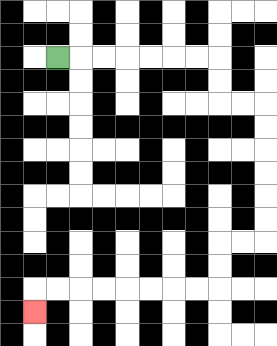{'start': '[2, 2]', 'end': '[1, 13]', 'path_directions': 'R,R,R,R,R,R,R,D,D,R,R,D,D,D,D,D,D,L,L,D,D,L,L,L,L,L,L,L,L,D', 'path_coordinates': '[[2, 2], [3, 2], [4, 2], [5, 2], [6, 2], [7, 2], [8, 2], [9, 2], [9, 3], [9, 4], [10, 4], [11, 4], [11, 5], [11, 6], [11, 7], [11, 8], [11, 9], [11, 10], [10, 10], [9, 10], [9, 11], [9, 12], [8, 12], [7, 12], [6, 12], [5, 12], [4, 12], [3, 12], [2, 12], [1, 12], [1, 13]]'}